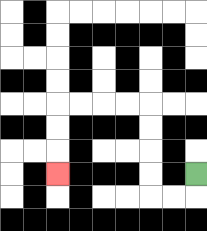{'start': '[8, 7]', 'end': '[2, 7]', 'path_directions': 'D,L,L,U,U,U,U,L,L,L,L,D,D,D', 'path_coordinates': '[[8, 7], [8, 8], [7, 8], [6, 8], [6, 7], [6, 6], [6, 5], [6, 4], [5, 4], [4, 4], [3, 4], [2, 4], [2, 5], [2, 6], [2, 7]]'}